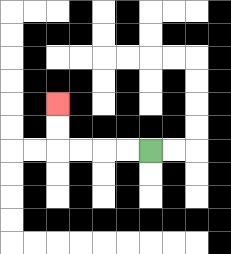{'start': '[6, 6]', 'end': '[2, 4]', 'path_directions': 'L,L,L,L,U,U', 'path_coordinates': '[[6, 6], [5, 6], [4, 6], [3, 6], [2, 6], [2, 5], [2, 4]]'}